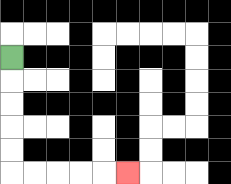{'start': '[0, 2]', 'end': '[5, 7]', 'path_directions': 'D,D,D,D,D,R,R,R,R,R', 'path_coordinates': '[[0, 2], [0, 3], [0, 4], [0, 5], [0, 6], [0, 7], [1, 7], [2, 7], [3, 7], [4, 7], [5, 7]]'}